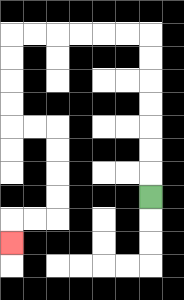{'start': '[6, 8]', 'end': '[0, 10]', 'path_directions': 'U,U,U,U,U,U,U,L,L,L,L,L,L,D,D,D,D,R,R,D,D,D,D,L,L,D', 'path_coordinates': '[[6, 8], [6, 7], [6, 6], [6, 5], [6, 4], [6, 3], [6, 2], [6, 1], [5, 1], [4, 1], [3, 1], [2, 1], [1, 1], [0, 1], [0, 2], [0, 3], [0, 4], [0, 5], [1, 5], [2, 5], [2, 6], [2, 7], [2, 8], [2, 9], [1, 9], [0, 9], [0, 10]]'}